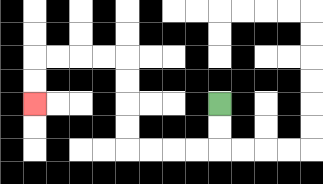{'start': '[9, 4]', 'end': '[1, 4]', 'path_directions': 'D,D,L,L,L,L,U,U,U,U,L,L,L,L,D,D', 'path_coordinates': '[[9, 4], [9, 5], [9, 6], [8, 6], [7, 6], [6, 6], [5, 6], [5, 5], [5, 4], [5, 3], [5, 2], [4, 2], [3, 2], [2, 2], [1, 2], [1, 3], [1, 4]]'}